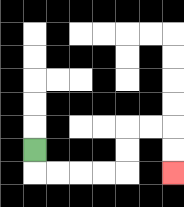{'start': '[1, 6]', 'end': '[7, 7]', 'path_directions': 'D,R,R,R,R,U,U,R,R,D,D', 'path_coordinates': '[[1, 6], [1, 7], [2, 7], [3, 7], [4, 7], [5, 7], [5, 6], [5, 5], [6, 5], [7, 5], [7, 6], [7, 7]]'}